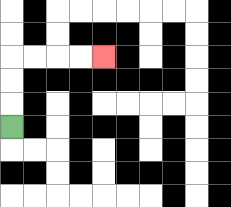{'start': '[0, 5]', 'end': '[4, 2]', 'path_directions': 'U,U,U,R,R,R,R', 'path_coordinates': '[[0, 5], [0, 4], [0, 3], [0, 2], [1, 2], [2, 2], [3, 2], [4, 2]]'}